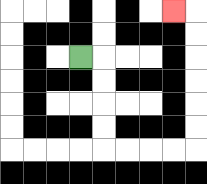{'start': '[3, 2]', 'end': '[7, 0]', 'path_directions': 'R,D,D,D,D,R,R,R,R,U,U,U,U,U,U,L', 'path_coordinates': '[[3, 2], [4, 2], [4, 3], [4, 4], [4, 5], [4, 6], [5, 6], [6, 6], [7, 6], [8, 6], [8, 5], [8, 4], [8, 3], [8, 2], [8, 1], [8, 0], [7, 0]]'}